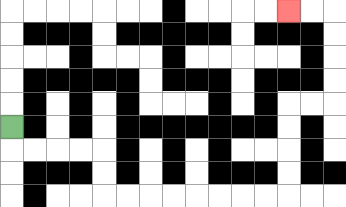{'start': '[0, 5]', 'end': '[12, 0]', 'path_directions': 'D,R,R,R,R,D,D,R,R,R,R,R,R,R,R,U,U,U,U,R,R,U,U,U,U,L,L', 'path_coordinates': '[[0, 5], [0, 6], [1, 6], [2, 6], [3, 6], [4, 6], [4, 7], [4, 8], [5, 8], [6, 8], [7, 8], [8, 8], [9, 8], [10, 8], [11, 8], [12, 8], [12, 7], [12, 6], [12, 5], [12, 4], [13, 4], [14, 4], [14, 3], [14, 2], [14, 1], [14, 0], [13, 0], [12, 0]]'}